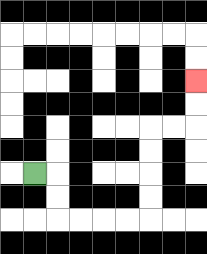{'start': '[1, 7]', 'end': '[8, 3]', 'path_directions': 'R,D,D,R,R,R,R,U,U,U,U,R,R,U,U', 'path_coordinates': '[[1, 7], [2, 7], [2, 8], [2, 9], [3, 9], [4, 9], [5, 9], [6, 9], [6, 8], [6, 7], [6, 6], [6, 5], [7, 5], [8, 5], [8, 4], [8, 3]]'}